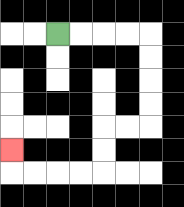{'start': '[2, 1]', 'end': '[0, 6]', 'path_directions': 'R,R,R,R,D,D,D,D,L,L,D,D,L,L,L,L,U', 'path_coordinates': '[[2, 1], [3, 1], [4, 1], [5, 1], [6, 1], [6, 2], [6, 3], [6, 4], [6, 5], [5, 5], [4, 5], [4, 6], [4, 7], [3, 7], [2, 7], [1, 7], [0, 7], [0, 6]]'}